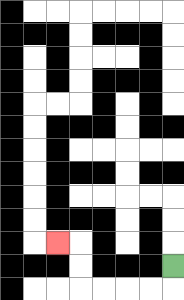{'start': '[7, 11]', 'end': '[2, 10]', 'path_directions': 'D,L,L,L,L,U,U,L', 'path_coordinates': '[[7, 11], [7, 12], [6, 12], [5, 12], [4, 12], [3, 12], [3, 11], [3, 10], [2, 10]]'}